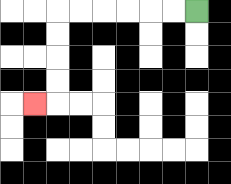{'start': '[8, 0]', 'end': '[1, 4]', 'path_directions': 'L,L,L,L,L,L,D,D,D,D,L', 'path_coordinates': '[[8, 0], [7, 0], [6, 0], [5, 0], [4, 0], [3, 0], [2, 0], [2, 1], [2, 2], [2, 3], [2, 4], [1, 4]]'}